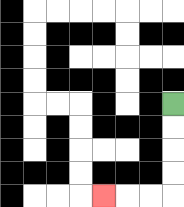{'start': '[7, 4]', 'end': '[4, 8]', 'path_directions': 'D,D,D,D,L,L,L', 'path_coordinates': '[[7, 4], [7, 5], [7, 6], [7, 7], [7, 8], [6, 8], [5, 8], [4, 8]]'}